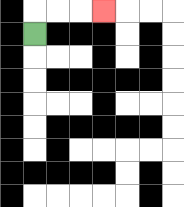{'start': '[1, 1]', 'end': '[4, 0]', 'path_directions': 'U,R,R,R', 'path_coordinates': '[[1, 1], [1, 0], [2, 0], [3, 0], [4, 0]]'}